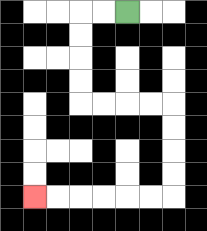{'start': '[5, 0]', 'end': '[1, 8]', 'path_directions': 'L,L,D,D,D,D,R,R,R,R,D,D,D,D,L,L,L,L,L,L', 'path_coordinates': '[[5, 0], [4, 0], [3, 0], [3, 1], [3, 2], [3, 3], [3, 4], [4, 4], [5, 4], [6, 4], [7, 4], [7, 5], [7, 6], [7, 7], [7, 8], [6, 8], [5, 8], [4, 8], [3, 8], [2, 8], [1, 8]]'}